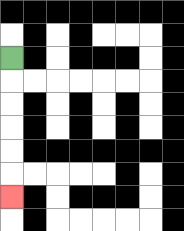{'start': '[0, 2]', 'end': '[0, 8]', 'path_directions': 'D,D,D,D,D,D', 'path_coordinates': '[[0, 2], [0, 3], [0, 4], [0, 5], [0, 6], [0, 7], [0, 8]]'}